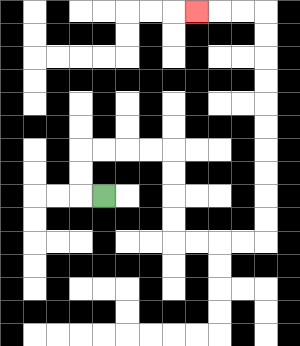{'start': '[4, 8]', 'end': '[8, 0]', 'path_directions': 'L,U,U,R,R,R,R,D,D,D,D,R,R,R,R,U,U,U,U,U,U,U,U,U,U,L,L,L', 'path_coordinates': '[[4, 8], [3, 8], [3, 7], [3, 6], [4, 6], [5, 6], [6, 6], [7, 6], [7, 7], [7, 8], [7, 9], [7, 10], [8, 10], [9, 10], [10, 10], [11, 10], [11, 9], [11, 8], [11, 7], [11, 6], [11, 5], [11, 4], [11, 3], [11, 2], [11, 1], [11, 0], [10, 0], [9, 0], [8, 0]]'}